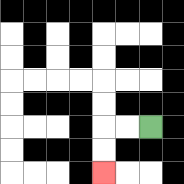{'start': '[6, 5]', 'end': '[4, 7]', 'path_directions': 'L,L,D,D', 'path_coordinates': '[[6, 5], [5, 5], [4, 5], [4, 6], [4, 7]]'}